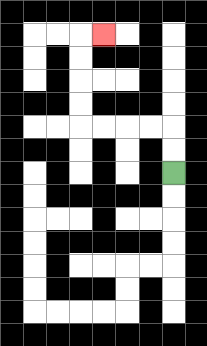{'start': '[7, 7]', 'end': '[4, 1]', 'path_directions': 'U,U,L,L,L,L,U,U,U,U,R', 'path_coordinates': '[[7, 7], [7, 6], [7, 5], [6, 5], [5, 5], [4, 5], [3, 5], [3, 4], [3, 3], [3, 2], [3, 1], [4, 1]]'}